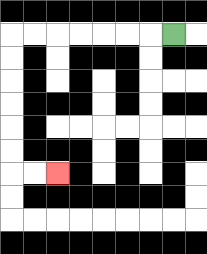{'start': '[7, 1]', 'end': '[2, 7]', 'path_directions': 'L,L,L,L,L,L,L,D,D,D,D,D,D,R,R', 'path_coordinates': '[[7, 1], [6, 1], [5, 1], [4, 1], [3, 1], [2, 1], [1, 1], [0, 1], [0, 2], [0, 3], [0, 4], [0, 5], [0, 6], [0, 7], [1, 7], [2, 7]]'}